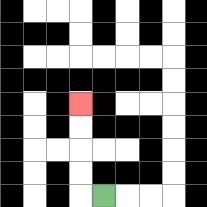{'start': '[4, 8]', 'end': '[3, 4]', 'path_directions': 'L,U,U,U,U', 'path_coordinates': '[[4, 8], [3, 8], [3, 7], [3, 6], [3, 5], [3, 4]]'}